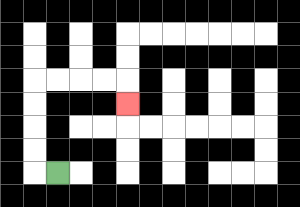{'start': '[2, 7]', 'end': '[5, 4]', 'path_directions': 'L,U,U,U,U,R,R,R,R,D', 'path_coordinates': '[[2, 7], [1, 7], [1, 6], [1, 5], [1, 4], [1, 3], [2, 3], [3, 3], [4, 3], [5, 3], [5, 4]]'}